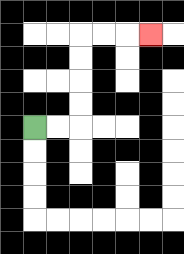{'start': '[1, 5]', 'end': '[6, 1]', 'path_directions': 'R,R,U,U,U,U,R,R,R', 'path_coordinates': '[[1, 5], [2, 5], [3, 5], [3, 4], [3, 3], [3, 2], [3, 1], [4, 1], [5, 1], [6, 1]]'}